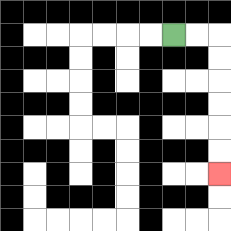{'start': '[7, 1]', 'end': '[9, 7]', 'path_directions': 'R,R,D,D,D,D,D,D', 'path_coordinates': '[[7, 1], [8, 1], [9, 1], [9, 2], [9, 3], [9, 4], [9, 5], [9, 6], [9, 7]]'}